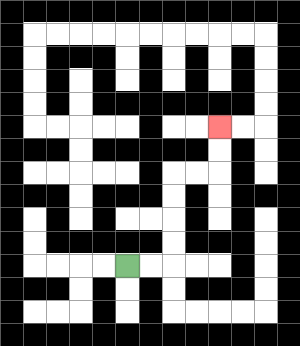{'start': '[5, 11]', 'end': '[9, 5]', 'path_directions': 'R,R,U,U,U,U,R,R,U,U', 'path_coordinates': '[[5, 11], [6, 11], [7, 11], [7, 10], [7, 9], [7, 8], [7, 7], [8, 7], [9, 7], [9, 6], [9, 5]]'}